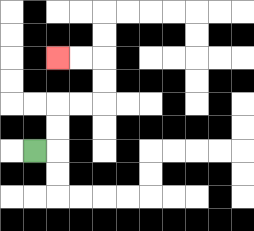{'start': '[1, 6]', 'end': '[2, 2]', 'path_directions': 'R,U,U,R,R,U,U,L,L', 'path_coordinates': '[[1, 6], [2, 6], [2, 5], [2, 4], [3, 4], [4, 4], [4, 3], [4, 2], [3, 2], [2, 2]]'}